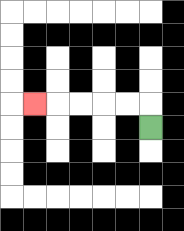{'start': '[6, 5]', 'end': '[1, 4]', 'path_directions': 'U,L,L,L,L,L', 'path_coordinates': '[[6, 5], [6, 4], [5, 4], [4, 4], [3, 4], [2, 4], [1, 4]]'}